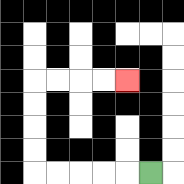{'start': '[6, 7]', 'end': '[5, 3]', 'path_directions': 'L,L,L,L,L,U,U,U,U,R,R,R,R', 'path_coordinates': '[[6, 7], [5, 7], [4, 7], [3, 7], [2, 7], [1, 7], [1, 6], [1, 5], [1, 4], [1, 3], [2, 3], [3, 3], [4, 3], [5, 3]]'}